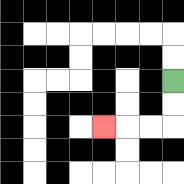{'start': '[7, 3]', 'end': '[4, 5]', 'path_directions': 'D,D,L,L,L', 'path_coordinates': '[[7, 3], [7, 4], [7, 5], [6, 5], [5, 5], [4, 5]]'}